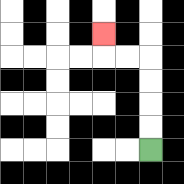{'start': '[6, 6]', 'end': '[4, 1]', 'path_directions': 'U,U,U,U,L,L,U', 'path_coordinates': '[[6, 6], [6, 5], [6, 4], [6, 3], [6, 2], [5, 2], [4, 2], [4, 1]]'}